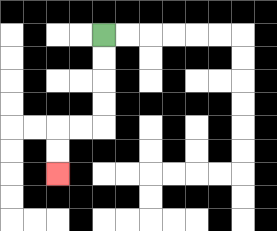{'start': '[4, 1]', 'end': '[2, 7]', 'path_directions': 'D,D,D,D,L,L,D,D', 'path_coordinates': '[[4, 1], [4, 2], [4, 3], [4, 4], [4, 5], [3, 5], [2, 5], [2, 6], [2, 7]]'}